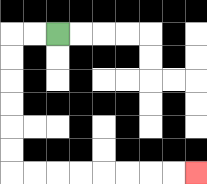{'start': '[2, 1]', 'end': '[8, 7]', 'path_directions': 'L,L,D,D,D,D,D,D,R,R,R,R,R,R,R,R', 'path_coordinates': '[[2, 1], [1, 1], [0, 1], [0, 2], [0, 3], [0, 4], [0, 5], [0, 6], [0, 7], [1, 7], [2, 7], [3, 7], [4, 7], [5, 7], [6, 7], [7, 7], [8, 7]]'}